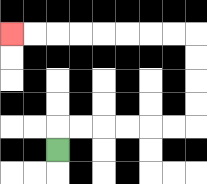{'start': '[2, 6]', 'end': '[0, 1]', 'path_directions': 'U,R,R,R,R,R,R,U,U,U,U,L,L,L,L,L,L,L,L', 'path_coordinates': '[[2, 6], [2, 5], [3, 5], [4, 5], [5, 5], [6, 5], [7, 5], [8, 5], [8, 4], [8, 3], [8, 2], [8, 1], [7, 1], [6, 1], [5, 1], [4, 1], [3, 1], [2, 1], [1, 1], [0, 1]]'}